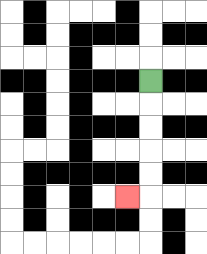{'start': '[6, 3]', 'end': '[5, 8]', 'path_directions': 'D,D,D,D,D,L', 'path_coordinates': '[[6, 3], [6, 4], [6, 5], [6, 6], [6, 7], [6, 8], [5, 8]]'}